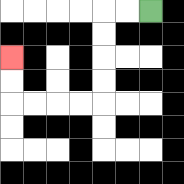{'start': '[6, 0]', 'end': '[0, 2]', 'path_directions': 'L,L,D,D,D,D,L,L,L,L,U,U', 'path_coordinates': '[[6, 0], [5, 0], [4, 0], [4, 1], [4, 2], [4, 3], [4, 4], [3, 4], [2, 4], [1, 4], [0, 4], [0, 3], [0, 2]]'}